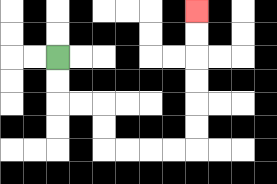{'start': '[2, 2]', 'end': '[8, 0]', 'path_directions': 'D,D,R,R,D,D,R,R,R,R,U,U,U,U,U,U', 'path_coordinates': '[[2, 2], [2, 3], [2, 4], [3, 4], [4, 4], [4, 5], [4, 6], [5, 6], [6, 6], [7, 6], [8, 6], [8, 5], [8, 4], [8, 3], [8, 2], [8, 1], [8, 0]]'}